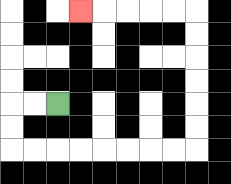{'start': '[2, 4]', 'end': '[3, 0]', 'path_directions': 'L,L,D,D,R,R,R,R,R,R,R,R,U,U,U,U,U,U,L,L,L,L,L', 'path_coordinates': '[[2, 4], [1, 4], [0, 4], [0, 5], [0, 6], [1, 6], [2, 6], [3, 6], [4, 6], [5, 6], [6, 6], [7, 6], [8, 6], [8, 5], [8, 4], [8, 3], [8, 2], [8, 1], [8, 0], [7, 0], [6, 0], [5, 0], [4, 0], [3, 0]]'}